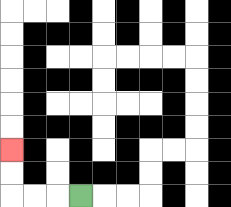{'start': '[3, 8]', 'end': '[0, 6]', 'path_directions': 'L,L,L,U,U', 'path_coordinates': '[[3, 8], [2, 8], [1, 8], [0, 8], [0, 7], [0, 6]]'}